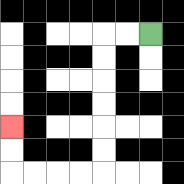{'start': '[6, 1]', 'end': '[0, 5]', 'path_directions': 'L,L,D,D,D,D,D,D,L,L,L,L,U,U', 'path_coordinates': '[[6, 1], [5, 1], [4, 1], [4, 2], [4, 3], [4, 4], [4, 5], [4, 6], [4, 7], [3, 7], [2, 7], [1, 7], [0, 7], [0, 6], [0, 5]]'}